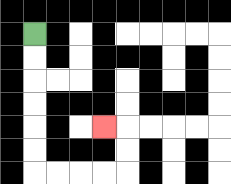{'start': '[1, 1]', 'end': '[4, 5]', 'path_directions': 'D,D,D,D,D,D,R,R,R,R,U,U,L', 'path_coordinates': '[[1, 1], [1, 2], [1, 3], [1, 4], [1, 5], [1, 6], [1, 7], [2, 7], [3, 7], [4, 7], [5, 7], [5, 6], [5, 5], [4, 5]]'}